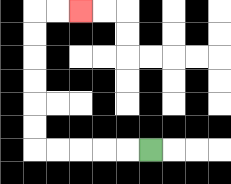{'start': '[6, 6]', 'end': '[3, 0]', 'path_directions': 'L,L,L,L,L,U,U,U,U,U,U,R,R', 'path_coordinates': '[[6, 6], [5, 6], [4, 6], [3, 6], [2, 6], [1, 6], [1, 5], [1, 4], [1, 3], [1, 2], [1, 1], [1, 0], [2, 0], [3, 0]]'}